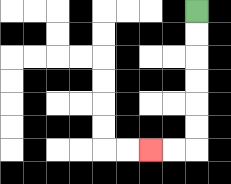{'start': '[8, 0]', 'end': '[6, 6]', 'path_directions': 'D,D,D,D,D,D,L,L', 'path_coordinates': '[[8, 0], [8, 1], [8, 2], [8, 3], [8, 4], [8, 5], [8, 6], [7, 6], [6, 6]]'}